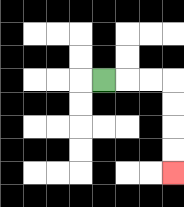{'start': '[4, 3]', 'end': '[7, 7]', 'path_directions': 'R,R,R,D,D,D,D', 'path_coordinates': '[[4, 3], [5, 3], [6, 3], [7, 3], [7, 4], [7, 5], [7, 6], [7, 7]]'}